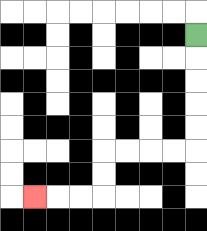{'start': '[8, 1]', 'end': '[1, 8]', 'path_directions': 'D,D,D,D,D,L,L,L,L,D,D,L,L,L', 'path_coordinates': '[[8, 1], [8, 2], [8, 3], [8, 4], [8, 5], [8, 6], [7, 6], [6, 6], [5, 6], [4, 6], [4, 7], [4, 8], [3, 8], [2, 8], [1, 8]]'}